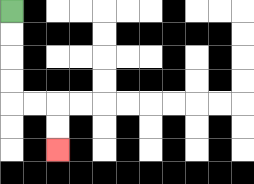{'start': '[0, 0]', 'end': '[2, 6]', 'path_directions': 'D,D,D,D,R,R,D,D', 'path_coordinates': '[[0, 0], [0, 1], [0, 2], [0, 3], [0, 4], [1, 4], [2, 4], [2, 5], [2, 6]]'}